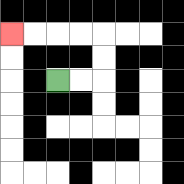{'start': '[2, 3]', 'end': '[0, 1]', 'path_directions': 'R,R,U,U,L,L,L,L', 'path_coordinates': '[[2, 3], [3, 3], [4, 3], [4, 2], [4, 1], [3, 1], [2, 1], [1, 1], [0, 1]]'}